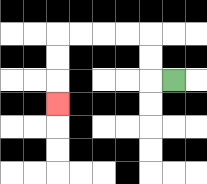{'start': '[7, 3]', 'end': '[2, 4]', 'path_directions': 'L,U,U,L,L,L,L,D,D,D', 'path_coordinates': '[[7, 3], [6, 3], [6, 2], [6, 1], [5, 1], [4, 1], [3, 1], [2, 1], [2, 2], [2, 3], [2, 4]]'}